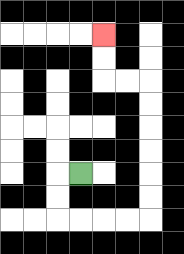{'start': '[3, 7]', 'end': '[4, 1]', 'path_directions': 'L,D,D,R,R,R,R,U,U,U,U,U,U,L,L,U,U', 'path_coordinates': '[[3, 7], [2, 7], [2, 8], [2, 9], [3, 9], [4, 9], [5, 9], [6, 9], [6, 8], [6, 7], [6, 6], [6, 5], [6, 4], [6, 3], [5, 3], [4, 3], [4, 2], [4, 1]]'}